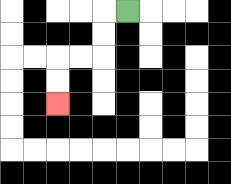{'start': '[5, 0]', 'end': '[2, 4]', 'path_directions': 'L,D,D,L,L,D,D', 'path_coordinates': '[[5, 0], [4, 0], [4, 1], [4, 2], [3, 2], [2, 2], [2, 3], [2, 4]]'}